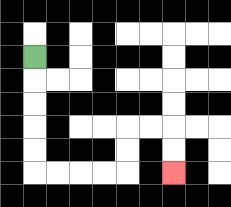{'start': '[1, 2]', 'end': '[7, 7]', 'path_directions': 'D,D,D,D,D,R,R,R,R,U,U,R,R,D,D', 'path_coordinates': '[[1, 2], [1, 3], [1, 4], [1, 5], [1, 6], [1, 7], [2, 7], [3, 7], [4, 7], [5, 7], [5, 6], [5, 5], [6, 5], [7, 5], [7, 6], [7, 7]]'}